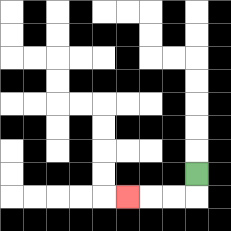{'start': '[8, 7]', 'end': '[5, 8]', 'path_directions': 'D,L,L,L', 'path_coordinates': '[[8, 7], [8, 8], [7, 8], [6, 8], [5, 8]]'}